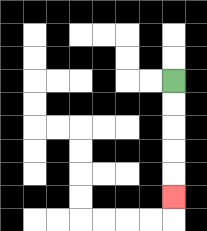{'start': '[7, 3]', 'end': '[7, 8]', 'path_directions': 'D,D,D,D,D', 'path_coordinates': '[[7, 3], [7, 4], [7, 5], [7, 6], [7, 7], [7, 8]]'}